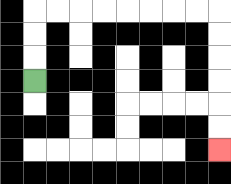{'start': '[1, 3]', 'end': '[9, 6]', 'path_directions': 'U,U,U,R,R,R,R,R,R,R,R,D,D,D,D,D,D', 'path_coordinates': '[[1, 3], [1, 2], [1, 1], [1, 0], [2, 0], [3, 0], [4, 0], [5, 0], [6, 0], [7, 0], [8, 0], [9, 0], [9, 1], [9, 2], [9, 3], [9, 4], [9, 5], [9, 6]]'}